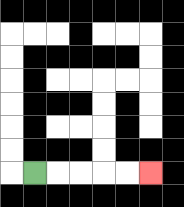{'start': '[1, 7]', 'end': '[6, 7]', 'path_directions': 'R,R,R,R,R', 'path_coordinates': '[[1, 7], [2, 7], [3, 7], [4, 7], [5, 7], [6, 7]]'}